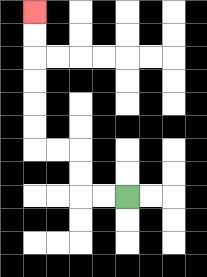{'start': '[5, 8]', 'end': '[1, 0]', 'path_directions': 'L,L,U,U,L,L,U,U,U,U,U,U', 'path_coordinates': '[[5, 8], [4, 8], [3, 8], [3, 7], [3, 6], [2, 6], [1, 6], [1, 5], [1, 4], [1, 3], [1, 2], [1, 1], [1, 0]]'}